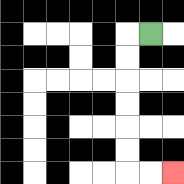{'start': '[6, 1]', 'end': '[7, 7]', 'path_directions': 'L,D,D,D,D,D,D,R,R', 'path_coordinates': '[[6, 1], [5, 1], [5, 2], [5, 3], [5, 4], [5, 5], [5, 6], [5, 7], [6, 7], [7, 7]]'}